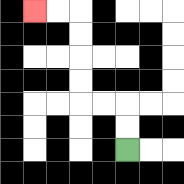{'start': '[5, 6]', 'end': '[1, 0]', 'path_directions': 'U,U,L,L,U,U,U,U,L,L', 'path_coordinates': '[[5, 6], [5, 5], [5, 4], [4, 4], [3, 4], [3, 3], [3, 2], [3, 1], [3, 0], [2, 0], [1, 0]]'}